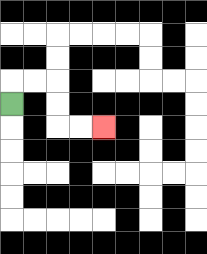{'start': '[0, 4]', 'end': '[4, 5]', 'path_directions': 'U,R,R,D,D,R,R', 'path_coordinates': '[[0, 4], [0, 3], [1, 3], [2, 3], [2, 4], [2, 5], [3, 5], [4, 5]]'}